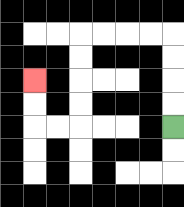{'start': '[7, 5]', 'end': '[1, 3]', 'path_directions': 'U,U,U,U,L,L,L,L,D,D,D,D,L,L,U,U', 'path_coordinates': '[[7, 5], [7, 4], [7, 3], [7, 2], [7, 1], [6, 1], [5, 1], [4, 1], [3, 1], [3, 2], [3, 3], [3, 4], [3, 5], [2, 5], [1, 5], [1, 4], [1, 3]]'}